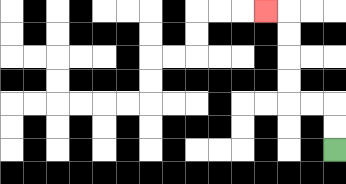{'start': '[14, 6]', 'end': '[11, 0]', 'path_directions': 'U,U,L,L,U,U,U,U,L', 'path_coordinates': '[[14, 6], [14, 5], [14, 4], [13, 4], [12, 4], [12, 3], [12, 2], [12, 1], [12, 0], [11, 0]]'}